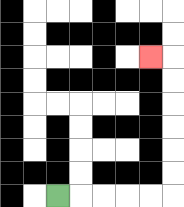{'start': '[2, 8]', 'end': '[6, 2]', 'path_directions': 'R,R,R,R,R,U,U,U,U,U,U,L', 'path_coordinates': '[[2, 8], [3, 8], [4, 8], [5, 8], [6, 8], [7, 8], [7, 7], [7, 6], [7, 5], [7, 4], [7, 3], [7, 2], [6, 2]]'}